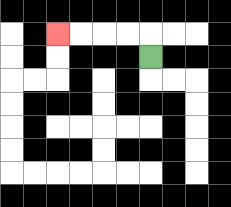{'start': '[6, 2]', 'end': '[2, 1]', 'path_directions': 'U,L,L,L,L', 'path_coordinates': '[[6, 2], [6, 1], [5, 1], [4, 1], [3, 1], [2, 1]]'}